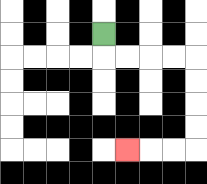{'start': '[4, 1]', 'end': '[5, 6]', 'path_directions': 'D,R,R,R,R,D,D,D,D,L,L,L', 'path_coordinates': '[[4, 1], [4, 2], [5, 2], [6, 2], [7, 2], [8, 2], [8, 3], [8, 4], [8, 5], [8, 6], [7, 6], [6, 6], [5, 6]]'}